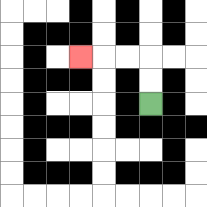{'start': '[6, 4]', 'end': '[3, 2]', 'path_directions': 'U,U,L,L,L', 'path_coordinates': '[[6, 4], [6, 3], [6, 2], [5, 2], [4, 2], [3, 2]]'}